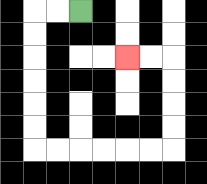{'start': '[3, 0]', 'end': '[5, 2]', 'path_directions': 'L,L,D,D,D,D,D,D,R,R,R,R,R,R,U,U,U,U,L,L', 'path_coordinates': '[[3, 0], [2, 0], [1, 0], [1, 1], [1, 2], [1, 3], [1, 4], [1, 5], [1, 6], [2, 6], [3, 6], [4, 6], [5, 6], [6, 6], [7, 6], [7, 5], [7, 4], [7, 3], [7, 2], [6, 2], [5, 2]]'}